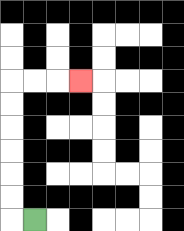{'start': '[1, 9]', 'end': '[3, 3]', 'path_directions': 'L,U,U,U,U,U,U,R,R,R', 'path_coordinates': '[[1, 9], [0, 9], [0, 8], [0, 7], [0, 6], [0, 5], [0, 4], [0, 3], [1, 3], [2, 3], [3, 3]]'}